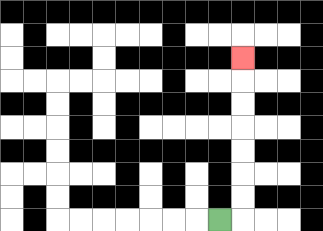{'start': '[9, 9]', 'end': '[10, 2]', 'path_directions': 'R,U,U,U,U,U,U,U', 'path_coordinates': '[[9, 9], [10, 9], [10, 8], [10, 7], [10, 6], [10, 5], [10, 4], [10, 3], [10, 2]]'}